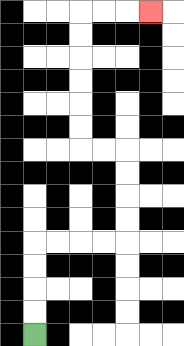{'start': '[1, 14]', 'end': '[6, 0]', 'path_directions': 'U,U,U,U,R,R,R,R,U,U,U,U,L,L,U,U,U,U,U,U,R,R,R', 'path_coordinates': '[[1, 14], [1, 13], [1, 12], [1, 11], [1, 10], [2, 10], [3, 10], [4, 10], [5, 10], [5, 9], [5, 8], [5, 7], [5, 6], [4, 6], [3, 6], [3, 5], [3, 4], [3, 3], [3, 2], [3, 1], [3, 0], [4, 0], [5, 0], [6, 0]]'}